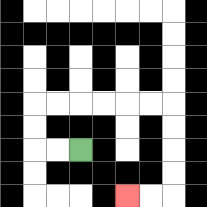{'start': '[3, 6]', 'end': '[5, 8]', 'path_directions': 'L,L,U,U,R,R,R,R,R,R,D,D,D,D,L,L', 'path_coordinates': '[[3, 6], [2, 6], [1, 6], [1, 5], [1, 4], [2, 4], [3, 4], [4, 4], [5, 4], [6, 4], [7, 4], [7, 5], [7, 6], [7, 7], [7, 8], [6, 8], [5, 8]]'}